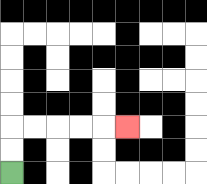{'start': '[0, 7]', 'end': '[5, 5]', 'path_directions': 'U,U,R,R,R,R,R', 'path_coordinates': '[[0, 7], [0, 6], [0, 5], [1, 5], [2, 5], [3, 5], [4, 5], [5, 5]]'}